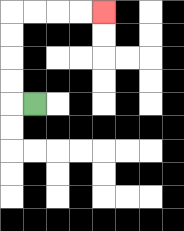{'start': '[1, 4]', 'end': '[4, 0]', 'path_directions': 'L,U,U,U,U,R,R,R,R', 'path_coordinates': '[[1, 4], [0, 4], [0, 3], [0, 2], [0, 1], [0, 0], [1, 0], [2, 0], [3, 0], [4, 0]]'}